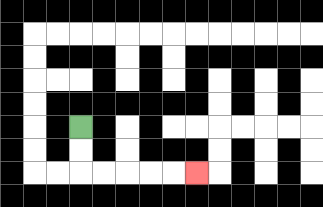{'start': '[3, 5]', 'end': '[8, 7]', 'path_directions': 'D,D,R,R,R,R,R', 'path_coordinates': '[[3, 5], [3, 6], [3, 7], [4, 7], [5, 7], [6, 7], [7, 7], [8, 7]]'}